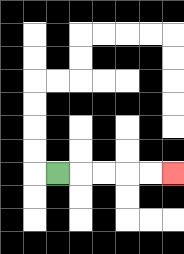{'start': '[2, 7]', 'end': '[7, 7]', 'path_directions': 'R,R,R,R,R', 'path_coordinates': '[[2, 7], [3, 7], [4, 7], [5, 7], [6, 7], [7, 7]]'}